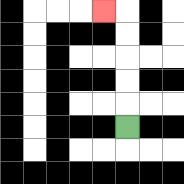{'start': '[5, 5]', 'end': '[4, 0]', 'path_directions': 'U,U,U,U,U,L', 'path_coordinates': '[[5, 5], [5, 4], [5, 3], [5, 2], [5, 1], [5, 0], [4, 0]]'}